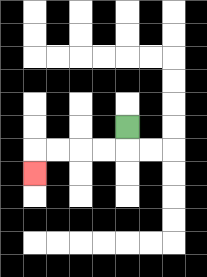{'start': '[5, 5]', 'end': '[1, 7]', 'path_directions': 'D,L,L,L,L,D', 'path_coordinates': '[[5, 5], [5, 6], [4, 6], [3, 6], [2, 6], [1, 6], [1, 7]]'}